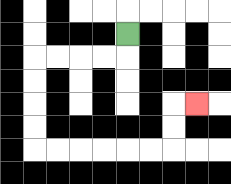{'start': '[5, 1]', 'end': '[8, 4]', 'path_directions': 'D,L,L,L,L,D,D,D,D,R,R,R,R,R,R,U,U,R', 'path_coordinates': '[[5, 1], [5, 2], [4, 2], [3, 2], [2, 2], [1, 2], [1, 3], [1, 4], [1, 5], [1, 6], [2, 6], [3, 6], [4, 6], [5, 6], [6, 6], [7, 6], [7, 5], [7, 4], [8, 4]]'}